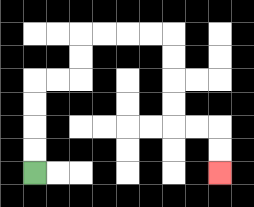{'start': '[1, 7]', 'end': '[9, 7]', 'path_directions': 'U,U,U,U,R,R,U,U,R,R,R,R,D,D,D,D,R,R,D,D', 'path_coordinates': '[[1, 7], [1, 6], [1, 5], [1, 4], [1, 3], [2, 3], [3, 3], [3, 2], [3, 1], [4, 1], [5, 1], [6, 1], [7, 1], [7, 2], [7, 3], [7, 4], [7, 5], [8, 5], [9, 5], [9, 6], [9, 7]]'}